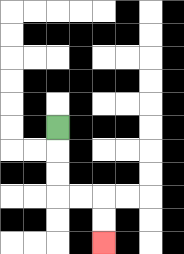{'start': '[2, 5]', 'end': '[4, 10]', 'path_directions': 'D,D,D,R,R,D,D', 'path_coordinates': '[[2, 5], [2, 6], [2, 7], [2, 8], [3, 8], [4, 8], [4, 9], [4, 10]]'}